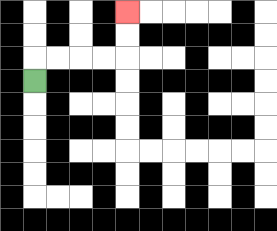{'start': '[1, 3]', 'end': '[5, 0]', 'path_directions': 'U,R,R,R,R,U,U', 'path_coordinates': '[[1, 3], [1, 2], [2, 2], [3, 2], [4, 2], [5, 2], [5, 1], [5, 0]]'}